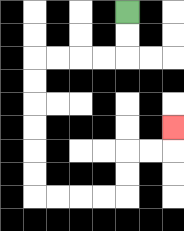{'start': '[5, 0]', 'end': '[7, 5]', 'path_directions': 'D,D,L,L,L,L,D,D,D,D,D,D,R,R,R,R,U,U,R,R,U', 'path_coordinates': '[[5, 0], [5, 1], [5, 2], [4, 2], [3, 2], [2, 2], [1, 2], [1, 3], [1, 4], [1, 5], [1, 6], [1, 7], [1, 8], [2, 8], [3, 8], [4, 8], [5, 8], [5, 7], [5, 6], [6, 6], [7, 6], [7, 5]]'}